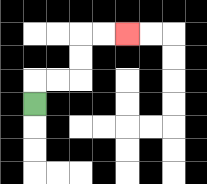{'start': '[1, 4]', 'end': '[5, 1]', 'path_directions': 'U,R,R,U,U,R,R', 'path_coordinates': '[[1, 4], [1, 3], [2, 3], [3, 3], [3, 2], [3, 1], [4, 1], [5, 1]]'}